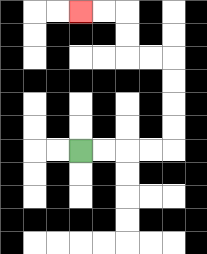{'start': '[3, 6]', 'end': '[3, 0]', 'path_directions': 'R,R,R,R,U,U,U,U,L,L,U,U,L,L', 'path_coordinates': '[[3, 6], [4, 6], [5, 6], [6, 6], [7, 6], [7, 5], [7, 4], [7, 3], [7, 2], [6, 2], [5, 2], [5, 1], [5, 0], [4, 0], [3, 0]]'}